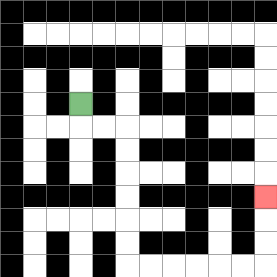{'start': '[3, 4]', 'end': '[11, 8]', 'path_directions': 'D,R,R,D,D,D,D,D,D,R,R,R,R,R,R,U,U,U', 'path_coordinates': '[[3, 4], [3, 5], [4, 5], [5, 5], [5, 6], [5, 7], [5, 8], [5, 9], [5, 10], [5, 11], [6, 11], [7, 11], [8, 11], [9, 11], [10, 11], [11, 11], [11, 10], [11, 9], [11, 8]]'}